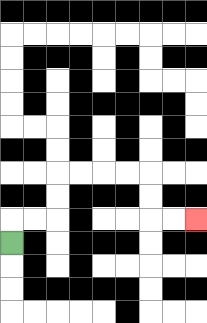{'start': '[0, 10]', 'end': '[8, 9]', 'path_directions': 'U,R,R,U,U,R,R,R,R,D,D,R,R', 'path_coordinates': '[[0, 10], [0, 9], [1, 9], [2, 9], [2, 8], [2, 7], [3, 7], [4, 7], [5, 7], [6, 7], [6, 8], [6, 9], [7, 9], [8, 9]]'}